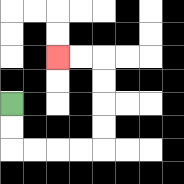{'start': '[0, 4]', 'end': '[2, 2]', 'path_directions': 'D,D,R,R,R,R,U,U,U,U,L,L', 'path_coordinates': '[[0, 4], [0, 5], [0, 6], [1, 6], [2, 6], [3, 6], [4, 6], [4, 5], [4, 4], [4, 3], [4, 2], [3, 2], [2, 2]]'}